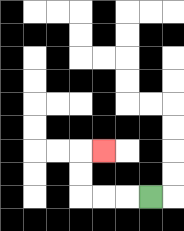{'start': '[6, 8]', 'end': '[4, 6]', 'path_directions': 'L,L,L,U,U,R', 'path_coordinates': '[[6, 8], [5, 8], [4, 8], [3, 8], [3, 7], [3, 6], [4, 6]]'}